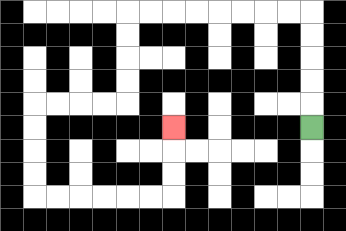{'start': '[13, 5]', 'end': '[7, 5]', 'path_directions': 'U,U,U,U,U,L,L,L,L,L,L,L,L,D,D,D,D,L,L,L,L,D,D,D,D,R,R,R,R,R,R,U,U,U', 'path_coordinates': '[[13, 5], [13, 4], [13, 3], [13, 2], [13, 1], [13, 0], [12, 0], [11, 0], [10, 0], [9, 0], [8, 0], [7, 0], [6, 0], [5, 0], [5, 1], [5, 2], [5, 3], [5, 4], [4, 4], [3, 4], [2, 4], [1, 4], [1, 5], [1, 6], [1, 7], [1, 8], [2, 8], [3, 8], [4, 8], [5, 8], [6, 8], [7, 8], [7, 7], [7, 6], [7, 5]]'}